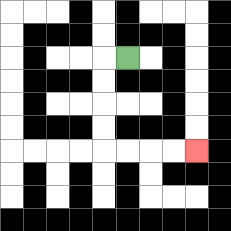{'start': '[5, 2]', 'end': '[8, 6]', 'path_directions': 'L,D,D,D,D,R,R,R,R', 'path_coordinates': '[[5, 2], [4, 2], [4, 3], [4, 4], [4, 5], [4, 6], [5, 6], [6, 6], [7, 6], [8, 6]]'}